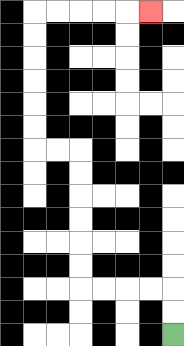{'start': '[7, 14]', 'end': '[6, 0]', 'path_directions': 'U,U,L,L,L,L,U,U,U,U,U,U,L,L,U,U,U,U,U,U,R,R,R,R,R', 'path_coordinates': '[[7, 14], [7, 13], [7, 12], [6, 12], [5, 12], [4, 12], [3, 12], [3, 11], [3, 10], [3, 9], [3, 8], [3, 7], [3, 6], [2, 6], [1, 6], [1, 5], [1, 4], [1, 3], [1, 2], [1, 1], [1, 0], [2, 0], [3, 0], [4, 0], [5, 0], [6, 0]]'}